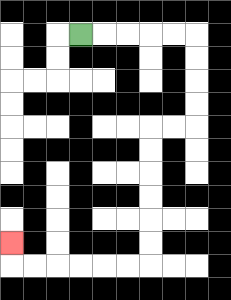{'start': '[3, 1]', 'end': '[0, 10]', 'path_directions': 'R,R,R,R,R,D,D,D,D,L,L,D,D,D,D,D,D,L,L,L,L,L,L,U', 'path_coordinates': '[[3, 1], [4, 1], [5, 1], [6, 1], [7, 1], [8, 1], [8, 2], [8, 3], [8, 4], [8, 5], [7, 5], [6, 5], [6, 6], [6, 7], [6, 8], [6, 9], [6, 10], [6, 11], [5, 11], [4, 11], [3, 11], [2, 11], [1, 11], [0, 11], [0, 10]]'}